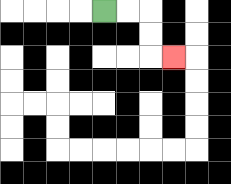{'start': '[4, 0]', 'end': '[7, 2]', 'path_directions': 'R,R,D,D,R', 'path_coordinates': '[[4, 0], [5, 0], [6, 0], [6, 1], [6, 2], [7, 2]]'}